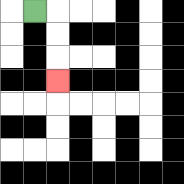{'start': '[1, 0]', 'end': '[2, 3]', 'path_directions': 'R,D,D,D', 'path_coordinates': '[[1, 0], [2, 0], [2, 1], [2, 2], [2, 3]]'}